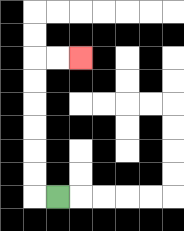{'start': '[2, 8]', 'end': '[3, 2]', 'path_directions': 'L,U,U,U,U,U,U,R,R', 'path_coordinates': '[[2, 8], [1, 8], [1, 7], [1, 6], [1, 5], [1, 4], [1, 3], [1, 2], [2, 2], [3, 2]]'}